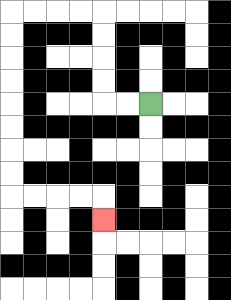{'start': '[6, 4]', 'end': '[4, 9]', 'path_directions': 'L,L,U,U,U,U,L,L,L,L,D,D,D,D,D,D,D,D,R,R,R,R,D', 'path_coordinates': '[[6, 4], [5, 4], [4, 4], [4, 3], [4, 2], [4, 1], [4, 0], [3, 0], [2, 0], [1, 0], [0, 0], [0, 1], [0, 2], [0, 3], [0, 4], [0, 5], [0, 6], [0, 7], [0, 8], [1, 8], [2, 8], [3, 8], [4, 8], [4, 9]]'}